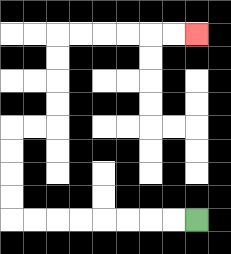{'start': '[8, 9]', 'end': '[8, 1]', 'path_directions': 'L,L,L,L,L,L,L,L,U,U,U,U,R,R,U,U,U,U,R,R,R,R,R,R', 'path_coordinates': '[[8, 9], [7, 9], [6, 9], [5, 9], [4, 9], [3, 9], [2, 9], [1, 9], [0, 9], [0, 8], [0, 7], [0, 6], [0, 5], [1, 5], [2, 5], [2, 4], [2, 3], [2, 2], [2, 1], [3, 1], [4, 1], [5, 1], [6, 1], [7, 1], [8, 1]]'}